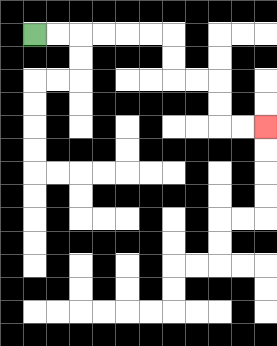{'start': '[1, 1]', 'end': '[11, 5]', 'path_directions': 'R,R,R,R,R,R,D,D,R,R,D,D,R,R', 'path_coordinates': '[[1, 1], [2, 1], [3, 1], [4, 1], [5, 1], [6, 1], [7, 1], [7, 2], [7, 3], [8, 3], [9, 3], [9, 4], [9, 5], [10, 5], [11, 5]]'}